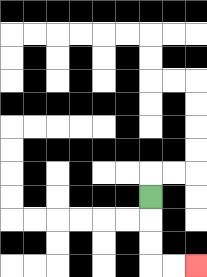{'start': '[6, 8]', 'end': '[8, 11]', 'path_directions': 'D,D,D,R,R', 'path_coordinates': '[[6, 8], [6, 9], [6, 10], [6, 11], [7, 11], [8, 11]]'}